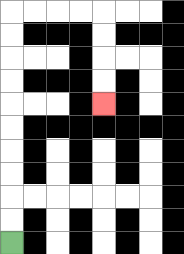{'start': '[0, 10]', 'end': '[4, 4]', 'path_directions': 'U,U,U,U,U,U,U,U,U,U,R,R,R,R,D,D,D,D', 'path_coordinates': '[[0, 10], [0, 9], [0, 8], [0, 7], [0, 6], [0, 5], [0, 4], [0, 3], [0, 2], [0, 1], [0, 0], [1, 0], [2, 0], [3, 0], [4, 0], [4, 1], [4, 2], [4, 3], [4, 4]]'}